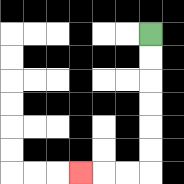{'start': '[6, 1]', 'end': '[3, 7]', 'path_directions': 'D,D,D,D,D,D,L,L,L', 'path_coordinates': '[[6, 1], [6, 2], [6, 3], [6, 4], [6, 5], [6, 6], [6, 7], [5, 7], [4, 7], [3, 7]]'}